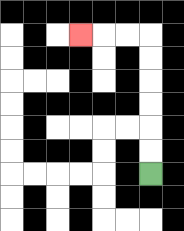{'start': '[6, 7]', 'end': '[3, 1]', 'path_directions': 'U,U,U,U,U,U,L,L,L', 'path_coordinates': '[[6, 7], [6, 6], [6, 5], [6, 4], [6, 3], [6, 2], [6, 1], [5, 1], [4, 1], [3, 1]]'}